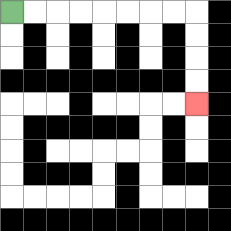{'start': '[0, 0]', 'end': '[8, 4]', 'path_directions': 'R,R,R,R,R,R,R,R,D,D,D,D', 'path_coordinates': '[[0, 0], [1, 0], [2, 0], [3, 0], [4, 0], [5, 0], [6, 0], [7, 0], [8, 0], [8, 1], [8, 2], [8, 3], [8, 4]]'}